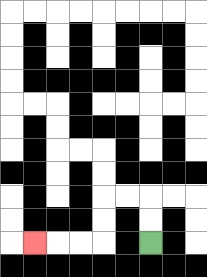{'start': '[6, 10]', 'end': '[1, 10]', 'path_directions': 'U,U,L,L,D,D,L,L,L', 'path_coordinates': '[[6, 10], [6, 9], [6, 8], [5, 8], [4, 8], [4, 9], [4, 10], [3, 10], [2, 10], [1, 10]]'}